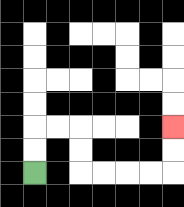{'start': '[1, 7]', 'end': '[7, 5]', 'path_directions': 'U,U,R,R,D,D,R,R,R,R,U,U', 'path_coordinates': '[[1, 7], [1, 6], [1, 5], [2, 5], [3, 5], [3, 6], [3, 7], [4, 7], [5, 7], [6, 7], [7, 7], [7, 6], [7, 5]]'}